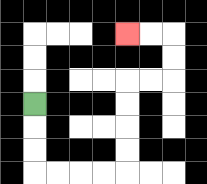{'start': '[1, 4]', 'end': '[5, 1]', 'path_directions': 'D,D,D,R,R,R,R,U,U,U,U,R,R,U,U,L,L', 'path_coordinates': '[[1, 4], [1, 5], [1, 6], [1, 7], [2, 7], [3, 7], [4, 7], [5, 7], [5, 6], [5, 5], [5, 4], [5, 3], [6, 3], [7, 3], [7, 2], [7, 1], [6, 1], [5, 1]]'}